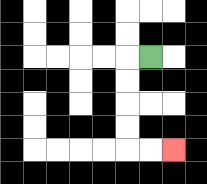{'start': '[6, 2]', 'end': '[7, 6]', 'path_directions': 'L,D,D,D,D,R,R', 'path_coordinates': '[[6, 2], [5, 2], [5, 3], [5, 4], [5, 5], [5, 6], [6, 6], [7, 6]]'}